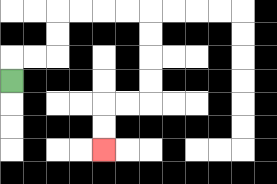{'start': '[0, 3]', 'end': '[4, 6]', 'path_directions': 'U,R,R,U,U,R,R,R,R,D,D,D,D,L,L,D,D', 'path_coordinates': '[[0, 3], [0, 2], [1, 2], [2, 2], [2, 1], [2, 0], [3, 0], [4, 0], [5, 0], [6, 0], [6, 1], [6, 2], [6, 3], [6, 4], [5, 4], [4, 4], [4, 5], [4, 6]]'}